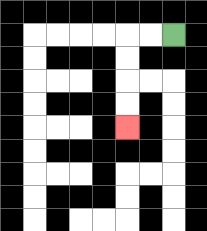{'start': '[7, 1]', 'end': '[5, 5]', 'path_directions': 'L,L,D,D,D,D', 'path_coordinates': '[[7, 1], [6, 1], [5, 1], [5, 2], [5, 3], [5, 4], [5, 5]]'}